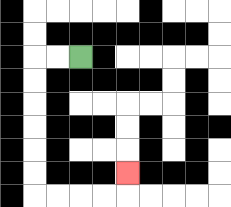{'start': '[3, 2]', 'end': '[5, 7]', 'path_directions': 'L,L,D,D,D,D,D,D,R,R,R,R,U', 'path_coordinates': '[[3, 2], [2, 2], [1, 2], [1, 3], [1, 4], [1, 5], [1, 6], [1, 7], [1, 8], [2, 8], [3, 8], [4, 8], [5, 8], [5, 7]]'}